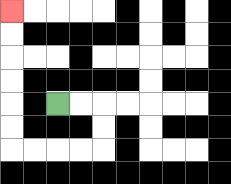{'start': '[2, 4]', 'end': '[0, 0]', 'path_directions': 'R,R,D,D,L,L,L,L,U,U,U,U,U,U', 'path_coordinates': '[[2, 4], [3, 4], [4, 4], [4, 5], [4, 6], [3, 6], [2, 6], [1, 6], [0, 6], [0, 5], [0, 4], [0, 3], [0, 2], [0, 1], [0, 0]]'}